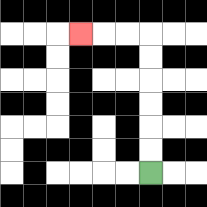{'start': '[6, 7]', 'end': '[3, 1]', 'path_directions': 'U,U,U,U,U,U,L,L,L', 'path_coordinates': '[[6, 7], [6, 6], [6, 5], [6, 4], [6, 3], [6, 2], [6, 1], [5, 1], [4, 1], [3, 1]]'}